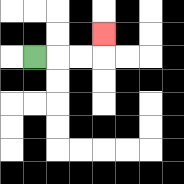{'start': '[1, 2]', 'end': '[4, 1]', 'path_directions': 'R,R,R,U', 'path_coordinates': '[[1, 2], [2, 2], [3, 2], [4, 2], [4, 1]]'}